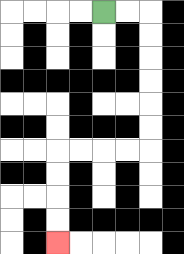{'start': '[4, 0]', 'end': '[2, 10]', 'path_directions': 'R,R,D,D,D,D,D,D,L,L,L,L,D,D,D,D', 'path_coordinates': '[[4, 0], [5, 0], [6, 0], [6, 1], [6, 2], [6, 3], [6, 4], [6, 5], [6, 6], [5, 6], [4, 6], [3, 6], [2, 6], [2, 7], [2, 8], [2, 9], [2, 10]]'}